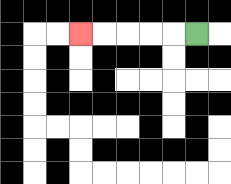{'start': '[8, 1]', 'end': '[3, 1]', 'path_directions': 'L,L,L,L,L', 'path_coordinates': '[[8, 1], [7, 1], [6, 1], [5, 1], [4, 1], [3, 1]]'}